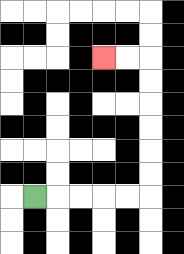{'start': '[1, 8]', 'end': '[4, 2]', 'path_directions': 'R,R,R,R,R,U,U,U,U,U,U,L,L', 'path_coordinates': '[[1, 8], [2, 8], [3, 8], [4, 8], [5, 8], [6, 8], [6, 7], [6, 6], [6, 5], [6, 4], [6, 3], [6, 2], [5, 2], [4, 2]]'}